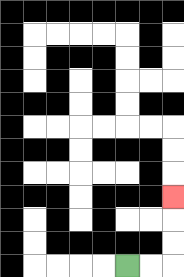{'start': '[5, 11]', 'end': '[7, 8]', 'path_directions': 'R,R,U,U,U', 'path_coordinates': '[[5, 11], [6, 11], [7, 11], [7, 10], [7, 9], [7, 8]]'}